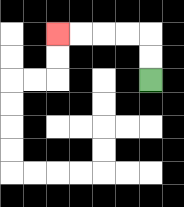{'start': '[6, 3]', 'end': '[2, 1]', 'path_directions': 'U,U,L,L,L,L', 'path_coordinates': '[[6, 3], [6, 2], [6, 1], [5, 1], [4, 1], [3, 1], [2, 1]]'}